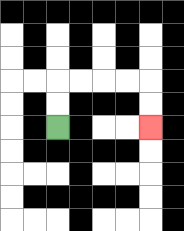{'start': '[2, 5]', 'end': '[6, 5]', 'path_directions': 'U,U,R,R,R,R,D,D', 'path_coordinates': '[[2, 5], [2, 4], [2, 3], [3, 3], [4, 3], [5, 3], [6, 3], [6, 4], [6, 5]]'}